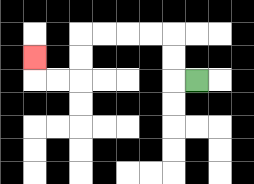{'start': '[8, 3]', 'end': '[1, 2]', 'path_directions': 'L,U,U,L,L,L,L,D,D,L,L,U', 'path_coordinates': '[[8, 3], [7, 3], [7, 2], [7, 1], [6, 1], [5, 1], [4, 1], [3, 1], [3, 2], [3, 3], [2, 3], [1, 3], [1, 2]]'}